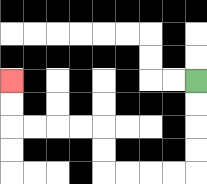{'start': '[8, 3]', 'end': '[0, 3]', 'path_directions': 'D,D,D,D,L,L,L,L,U,U,L,L,L,L,U,U', 'path_coordinates': '[[8, 3], [8, 4], [8, 5], [8, 6], [8, 7], [7, 7], [6, 7], [5, 7], [4, 7], [4, 6], [4, 5], [3, 5], [2, 5], [1, 5], [0, 5], [0, 4], [0, 3]]'}